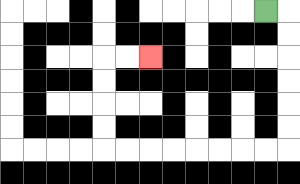{'start': '[11, 0]', 'end': '[6, 2]', 'path_directions': 'R,D,D,D,D,D,D,L,L,L,L,L,L,L,L,U,U,U,U,R,R', 'path_coordinates': '[[11, 0], [12, 0], [12, 1], [12, 2], [12, 3], [12, 4], [12, 5], [12, 6], [11, 6], [10, 6], [9, 6], [8, 6], [7, 6], [6, 6], [5, 6], [4, 6], [4, 5], [4, 4], [4, 3], [4, 2], [5, 2], [6, 2]]'}